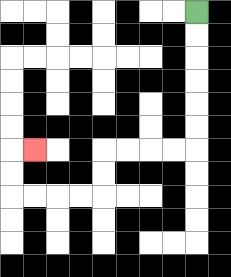{'start': '[8, 0]', 'end': '[1, 6]', 'path_directions': 'D,D,D,D,D,D,L,L,L,L,D,D,L,L,L,L,U,U,R', 'path_coordinates': '[[8, 0], [8, 1], [8, 2], [8, 3], [8, 4], [8, 5], [8, 6], [7, 6], [6, 6], [5, 6], [4, 6], [4, 7], [4, 8], [3, 8], [2, 8], [1, 8], [0, 8], [0, 7], [0, 6], [1, 6]]'}